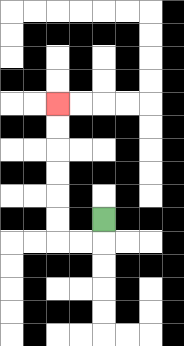{'start': '[4, 9]', 'end': '[2, 4]', 'path_directions': 'D,L,L,U,U,U,U,U,U', 'path_coordinates': '[[4, 9], [4, 10], [3, 10], [2, 10], [2, 9], [2, 8], [2, 7], [2, 6], [2, 5], [2, 4]]'}